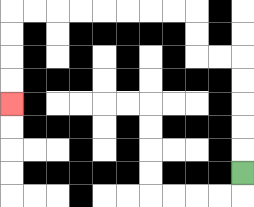{'start': '[10, 7]', 'end': '[0, 4]', 'path_directions': 'U,U,U,U,U,L,L,U,U,L,L,L,L,L,L,L,L,D,D,D,D', 'path_coordinates': '[[10, 7], [10, 6], [10, 5], [10, 4], [10, 3], [10, 2], [9, 2], [8, 2], [8, 1], [8, 0], [7, 0], [6, 0], [5, 0], [4, 0], [3, 0], [2, 0], [1, 0], [0, 0], [0, 1], [0, 2], [0, 3], [0, 4]]'}